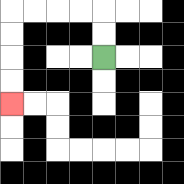{'start': '[4, 2]', 'end': '[0, 4]', 'path_directions': 'U,U,L,L,L,L,D,D,D,D', 'path_coordinates': '[[4, 2], [4, 1], [4, 0], [3, 0], [2, 0], [1, 0], [0, 0], [0, 1], [0, 2], [0, 3], [0, 4]]'}